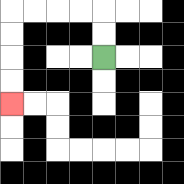{'start': '[4, 2]', 'end': '[0, 4]', 'path_directions': 'U,U,L,L,L,L,D,D,D,D', 'path_coordinates': '[[4, 2], [4, 1], [4, 0], [3, 0], [2, 0], [1, 0], [0, 0], [0, 1], [0, 2], [0, 3], [0, 4]]'}